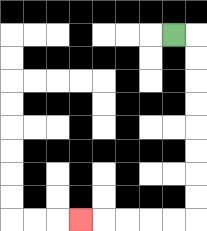{'start': '[7, 1]', 'end': '[3, 9]', 'path_directions': 'R,D,D,D,D,D,D,D,D,L,L,L,L,L', 'path_coordinates': '[[7, 1], [8, 1], [8, 2], [8, 3], [8, 4], [8, 5], [8, 6], [8, 7], [8, 8], [8, 9], [7, 9], [6, 9], [5, 9], [4, 9], [3, 9]]'}